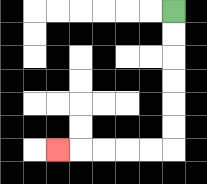{'start': '[7, 0]', 'end': '[2, 6]', 'path_directions': 'D,D,D,D,D,D,L,L,L,L,L', 'path_coordinates': '[[7, 0], [7, 1], [7, 2], [7, 3], [7, 4], [7, 5], [7, 6], [6, 6], [5, 6], [4, 6], [3, 6], [2, 6]]'}